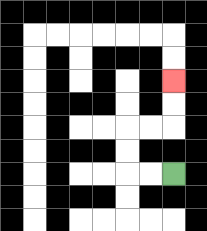{'start': '[7, 7]', 'end': '[7, 3]', 'path_directions': 'L,L,U,U,R,R,U,U', 'path_coordinates': '[[7, 7], [6, 7], [5, 7], [5, 6], [5, 5], [6, 5], [7, 5], [7, 4], [7, 3]]'}